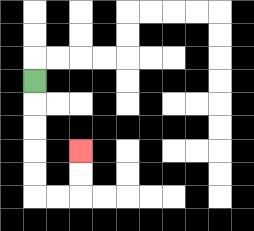{'start': '[1, 3]', 'end': '[3, 6]', 'path_directions': 'D,D,D,D,D,R,R,U,U', 'path_coordinates': '[[1, 3], [1, 4], [1, 5], [1, 6], [1, 7], [1, 8], [2, 8], [3, 8], [3, 7], [3, 6]]'}